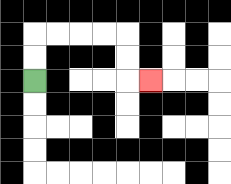{'start': '[1, 3]', 'end': '[6, 3]', 'path_directions': 'U,U,R,R,R,R,D,D,R', 'path_coordinates': '[[1, 3], [1, 2], [1, 1], [2, 1], [3, 1], [4, 1], [5, 1], [5, 2], [5, 3], [6, 3]]'}